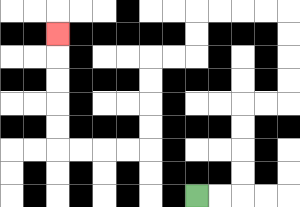{'start': '[8, 8]', 'end': '[2, 1]', 'path_directions': 'R,R,U,U,U,U,R,R,U,U,U,U,L,L,L,L,D,D,L,L,D,D,D,D,L,L,L,L,U,U,U,U,U', 'path_coordinates': '[[8, 8], [9, 8], [10, 8], [10, 7], [10, 6], [10, 5], [10, 4], [11, 4], [12, 4], [12, 3], [12, 2], [12, 1], [12, 0], [11, 0], [10, 0], [9, 0], [8, 0], [8, 1], [8, 2], [7, 2], [6, 2], [6, 3], [6, 4], [6, 5], [6, 6], [5, 6], [4, 6], [3, 6], [2, 6], [2, 5], [2, 4], [2, 3], [2, 2], [2, 1]]'}